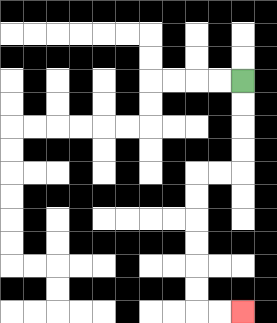{'start': '[10, 3]', 'end': '[10, 13]', 'path_directions': 'D,D,D,D,L,L,D,D,D,D,D,D,R,R', 'path_coordinates': '[[10, 3], [10, 4], [10, 5], [10, 6], [10, 7], [9, 7], [8, 7], [8, 8], [8, 9], [8, 10], [8, 11], [8, 12], [8, 13], [9, 13], [10, 13]]'}